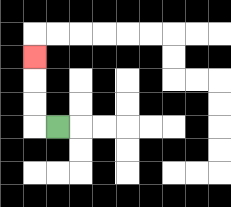{'start': '[2, 5]', 'end': '[1, 2]', 'path_directions': 'L,U,U,U', 'path_coordinates': '[[2, 5], [1, 5], [1, 4], [1, 3], [1, 2]]'}